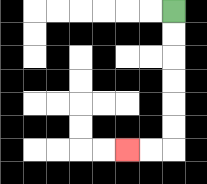{'start': '[7, 0]', 'end': '[5, 6]', 'path_directions': 'D,D,D,D,D,D,L,L', 'path_coordinates': '[[7, 0], [7, 1], [7, 2], [7, 3], [7, 4], [7, 5], [7, 6], [6, 6], [5, 6]]'}